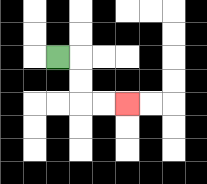{'start': '[2, 2]', 'end': '[5, 4]', 'path_directions': 'R,D,D,R,R', 'path_coordinates': '[[2, 2], [3, 2], [3, 3], [3, 4], [4, 4], [5, 4]]'}